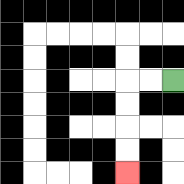{'start': '[7, 3]', 'end': '[5, 7]', 'path_directions': 'L,L,D,D,D,D', 'path_coordinates': '[[7, 3], [6, 3], [5, 3], [5, 4], [5, 5], [5, 6], [5, 7]]'}